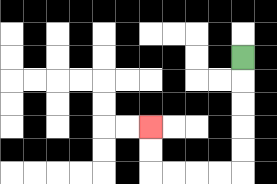{'start': '[10, 2]', 'end': '[6, 5]', 'path_directions': 'D,D,D,D,D,L,L,L,L,U,U', 'path_coordinates': '[[10, 2], [10, 3], [10, 4], [10, 5], [10, 6], [10, 7], [9, 7], [8, 7], [7, 7], [6, 7], [6, 6], [6, 5]]'}